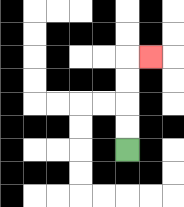{'start': '[5, 6]', 'end': '[6, 2]', 'path_directions': 'U,U,U,U,R', 'path_coordinates': '[[5, 6], [5, 5], [5, 4], [5, 3], [5, 2], [6, 2]]'}